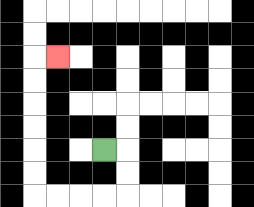{'start': '[4, 6]', 'end': '[2, 2]', 'path_directions': 'R,D,D,L,L,L,L,U,U,U,U,U,U,R', 'path_coordinates': '[[4, 6], [5, 6], [5, 7], [5, 8], [4, 8], [3, 8], [2, 8], [1, 8], [1, 7], [1, 6], [1, 5], [1, 4], [1, 3], [1, 2], [2, 2]]'}